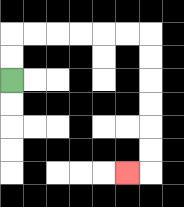{'start': '[0, 3]', 'end': '[5, 7]', 'path_directions': 'U,U,R,R,R,R,R,R,D,D,D,D,D,D,L', 'path_coordinates': '[[0, 3], [0, 2], [0, 1], [1, 1], [2, 1], [3, 1], [4, 1], [5, 1], [6, 1], [6, 2], [6, 3], [6, 4], [6, 5], [6, 6], [6, 7], [5, 7]]'}